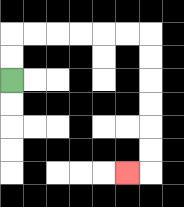{'start': '[0, 3]', 'end': '[5, 7]', 'path_directions': 'U,U,R,R,R,R,R,R,D,D,D,D,D,D,L', 'path_coordinates': '[[0, 3], [0, 2], [0, 1], [1, 1], [2, 1], [3, 1], [4, 1], [5, 1], [6, 1], [6, 2], [6, 3], [6, 4], [6, 5], [6, 6], [6, 7], [5, 7]]'}